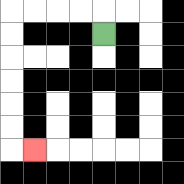{'start': '[4, 1]', 'end': '[1, 6]', 'path_directions': 'U,L,L,L,L,D,D,D,D,D,D,R', 'path_coordinates': '[[4, 1], [4, 0], [3, 0], [2, 0], [1, 0], [0, 0], [0, 1], [0, 2], [0, 3], [0, 4], [0, 5], [0, 6], [1, 6]]'}